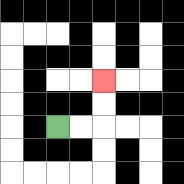{'start': '[2, 5]', 'end': '[4, 3]', 'path_directions': 'R,R,U,U', 'path_coordinates': '[[2, 5], [3, 5], [4, 5], [4, 4], [4, 3]]'}